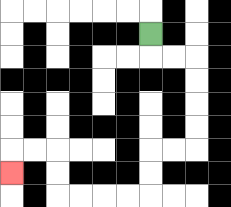{'start': '[6, 1]', 'end': '[0, 7]', 'path_directions': 'D,R,R,D,D,D,D,L,L,D,D,L,L,L,L,U,U,L,L,D', 'path_coordinates': '[[6, 1], [6, 2], [7, 2], [8, 2], [8, 3], [8, 4], [8, 5], [8, 6], [7, 6], [6, 6], [6, 7], [6, 8], [5, 8], [4, 8], [3, 8], [2, 8], [2, 7], [2, 6], [1, 6], [0, 6], [0, 7]]'}